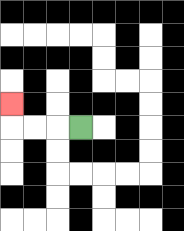{'start': '[3, 5]', 'end': '[0, 4]', 'path_directions': 'L,L,L,U', 'path_coordinates': '[[3, 5], [2, 5], [1, 5], [0, 5], [0, 4]]'}